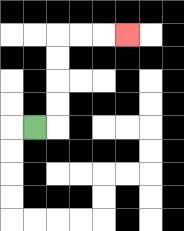{'start': '[1, 5]', 'end': '[5, 1]', 'path_directions': 'R,U,U,U,U,R,R,R', 'path_coordinates': '[[1, 5], [2, 5], [2, 4], [2, 3], [2, 2], [2, 1], [3, 1], [4, 1], [5, 1]]'}